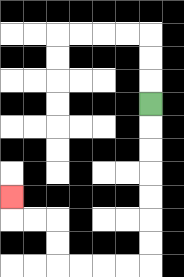{'start': '[6, 4]', 'end': '[0, 8]', 'path_directions': 'D,D,D,D,D,D,D,L,L,L,L,U,U,L,L,U', 'path_coordinates': '[[6, 4], [6, 5], [6, 6], [6, 7], [6, 8], [6, 9], [6, 10], [6, 11], [5, 11], [4, 11], [3, 11], [2, 11], [2, 10], [2, 9], [1, 9], [0, 9], [0, 8]]'}